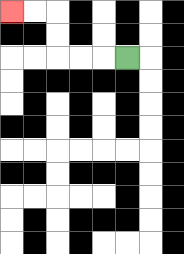{'start': '[5, 2]', 'end': '[0, 0]', 'path_directions': 'L,L,L,U,U,L,L', 'path_coordinates': '[[5, 2], [4, 2], [3, 2], [2, 2], [2, 1], [2, 0], [1, 0], [0, 0]]'}